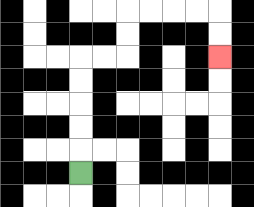{'start': '[3, 7]', 'end': '[9, 2]', 'path_directions': 'U,U,U,U,U,R,R,U,U,R,R,R,R,D,D', 'path_coordinates': '[[3, 7], [3, 6], [3, 5], [3, 4], [3, 3], [3, 2], [4, 2], [5, 2], [5, 1], [5, 0], [6, 0], [7, 0], [8, 0], [9, 0], [9, 1], [9, 2]]'}